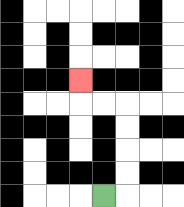{'start': '[4, 8]', 'end': '[3, 3]', 'path_directions': 'R,U,U,U,U,L,L,U', 'path_coordinates': '[[4, 8], [5, 8], [5, 7], [5, 6], [5, 5], [5, 4], [4, 4], [3, 4], [3, 3]]'}